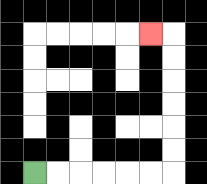{'start': '[1, 7]', 'end': '[6, 1]', 'path_directions': 'R,R,R,R,R,R,U,U,U,U,U,U,L', 'path_coordinates': '[[1, 7], [2, 7], [3, 7], [4, 7], [5, 7], [6, 7], [7, 7], [7, 6], [7, 5], [7, 4], [7, 3], [7, 2], [7, 1], [6, 1]]'}